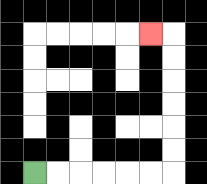{'start': '[1, 7]', 'end': '[6, 1]', 'path_directions': 'R,R,R,R,R,R,U,U,U,U,U,U,L', 'path_coordinates': '[[1, 7], [2, 7], [3, 7], [4, 7], [5, 7], [6, 7], [7, 7], [7, 6], [7, 5], [7, 4], [7, 3], [7, 2], [7, 1], [6, 1]]'}